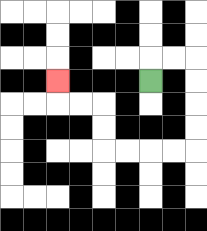{'start': '[6, 3]', 'end': '[2, 3]', 'path_directions': 'U,R,R,D,D,D,D,L,L,L,L,U,U,L,L,U', 'path_coordinates': '[[6, 3], [6, 2], [7, 2], [8, 2], [8, 3], [8, 4], [8, 5], [8, 6], [7, 6], [6, 6], [5, 6], [4, 6], [4, 5], [4, 4], [3, 4], [2, 4], [2, 3]]'}